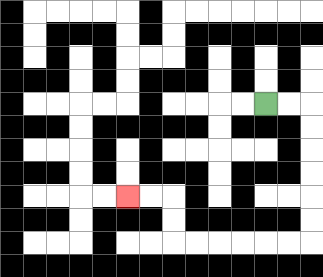{'start': '[11, 4]', 'end': '[5, 8]', 'path_directions': 'R,R,D,D,D,D,D,D,L,L,L,L,L,L,U,U,L,L', 'path_coordinates': '[[11, 4], [12, 4], [13, 4], [13, 5], [13, 6], [13, 7], [13, 8], [13, 9], [13, 10], [12, 10], [11, 10], [10, 10], [9, 10], [8, 10], [7, 10], [7, 9], [7, 8], [6, 8], [5, 8]]'}